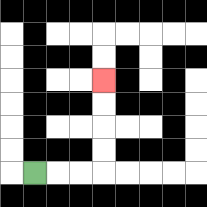{'start': '[1, 7]', 'end': '[4, 3]', 'path_directions': 'R,R,R,U,U,U,U', 'path_coordinates': '[[1, 7], [2, 7], [3, 7], [4, 7], [4, 6], [4, 5], [4, 4], [4, 3]]'}